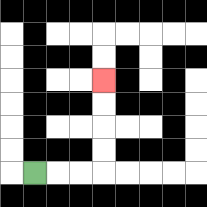{'start': '[1, 7]', 'end': '[4, 3]', 'path_directions': 'R,R,R,U,U,U,U', 'path_coordinates': '[[1, 7], [2, 7], [3, 7], [4, 7], [4, 6], [4, 5], [4, 4], [4, 3]]'}